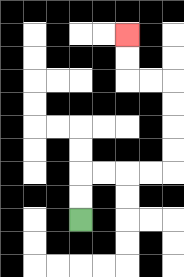{'start': '[3, 9]', 'end': '[5, 1]', 'path_directions': 'U,U,R,R,R,R,U,U,U,U,L,L,U,U', 'path_coordinates': '[[3, 9], [3, 8], [3, 7], [4, 7], [5, 7], [6, 7], [7, 7], [7, 6], [7, 5], [7, 4], [7, 3], [6, 3], [5, 3], [5, 2], [5, 1]]'}